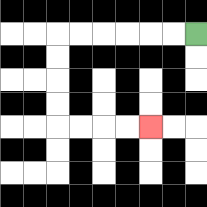{'start': '[8, 1]', 'end': '[6, 5]', 'path_directions': 'L,L,L,L,L,L,D,D,D,D,R,R,R,R', 'path_coordinates': '[[8, 1], [7, 1], [6, 1], [5, 1], [4, 1], [3, 1], [2, 1], [2, 2], [2, 3], [2, 4], [2, 5], [3, 5], [4, 5], [5, 5], [6, 5]]'}